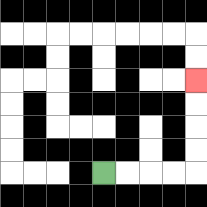{'start': '[4, 7]', 'end': '[8, 3]', 'path_directions': 'R,R,R,R,U,U,U,U', 'path_coordinates': '[[4, 7], [5, 7], [6, 7], [7, 7], [8, 7], [8, 6], [8, 5], [8, 4], [8, 3]]'}